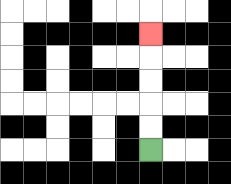{'start': '[6, 6]', 'end': '[6, 1]', 'path_directions': 'U,U,U,U,U', 'path_coordinates': '[[6, 6], [6, 5], [6, 4], [6, 3], [6, 2], [6, 1]]'}